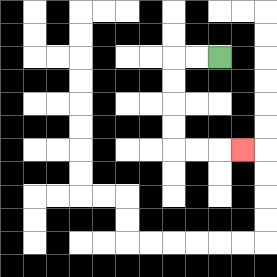{'start': '[9, 2]', 'end': '[10, 6]', 'path_directions': 'L,L,D,D,D,D,R,R,R', 'path_coordinates': '[[9, 2], [8, 2], [7, 2], [7, 3], [7, 4], [7, 5], [7, 6], [8, 6], [9, 6], [10, 6]]'}